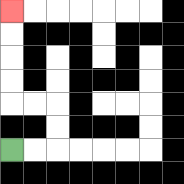{'start': '[0, 6]', 'end': '[0, 0]', 'path_directions': 'R,R,U,U,L,L,U,U,U,U', 'path_coordinates': '[[0, 6], [1, 6], [2, 6], [2, 5], [2, 4], [1, 4], [0, 4], [0, 3], [0, 2], [0, 1], [0, 0]]'}